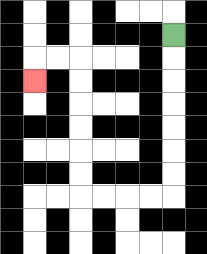{'start': '[7, 1]', 'end': '[1, 3]', 'path_directions': 'D,D,D,D,D,D,D,L,L,L,L,U,U,U,U,U,U,L,L,D', 'path_coordinates': '[[7, 1], [7, 2], [7, 3], [7, 4], [7, 5], [7, 6], [7, 7], [7, 8], [6, 8], [5, 8], [4, 8], [3, 8], [3, 7], [3, 6], [3, 5], [3, 4], [3, 3], [3, 2], [2, 2], [1, 2], [1, 3]]'}